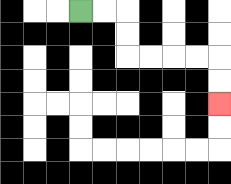{'start': '[3, 0]', 'end': '[9, 4]', 'path_directions': 'R,R,D,D,R,R,R,R,D,D', 'path_coordinates': '[[3, 0], [4, 0], [5, 0], [5, 1], [5, 2], [6, 2], [7, 2], [8, 2], [9, 2], [9, 3], [9, 4]]'}